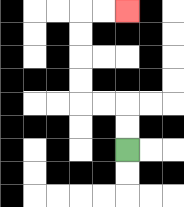{'start': '[5, 6]', 'end': '[5, 0]', 'path_directions': 'U,U,L,L,U,U,U,U,R,R', 'path_coordinates': '[[5, 6], [5, 5], [5, 4], [4, 4], [3, 4], [3, 3], [3, 2], [3, 1], [3, 0], [4, 0], [5, 0]]'}